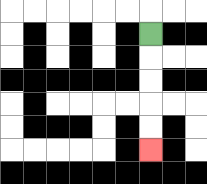{'start': '[6, 1]', 'end': '[6, 6]', 'path_directions': 'D,D,D,D,D', 'path_coordinates': '[[6, 1], [6, 2], [6, 3], [6, 4], [6, 5], [6, 6]]'}